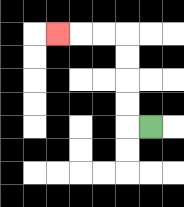{'start': '[6, 5]', 'end': '[2, 1]', 'path_directions': 'L,U,U,U,U,L,L,L', 'path_coordinates': '[[6, 5], [5, 5], [5, 4], [5, 3], [5, 2], [5, 1], [4, 1], [3, 1], [2, 1]]'}